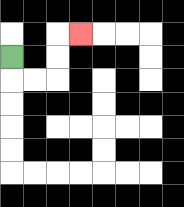{'start': '[0, 2]', 'end': '[3, 1]', 'path_directions': 'D,R,R,U,U,R', 'path_coordinates': '[[0, 2], [0, 3], [1, 3], [2, 3], [2, 2], [2, 1], [3, 1]]'}